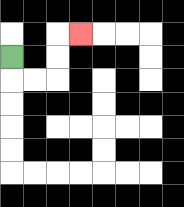{'start': '[0, 2]', 'end': '[3, 1]', 'path_directions': 'D,R,R,U,U,R', 'path_coordinates': '[[0, 2], [0, 3], [1, 3], [2, 3], [2, 2], [2, 1], [3, 1]]'}